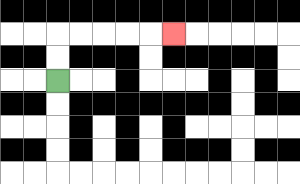{'start': '[2, 3]', 'end': '[7, 1]', 'path_directions': 'U,U,R,R,R,R,R', 'path_coordinates': '[[2, 3], [2, 2], [2, 1], [3, 1], [4, 1], [5, 1], [6, 1], [7, 1]]'}